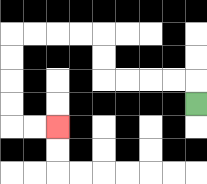{'start': '[8, 4]', 'end': '[2, 5]', 'path_directions': 'U,L,L,L,L,U,U,L,L,L,L,D,D,D,D,R,R', 'path_coordinates': '[[8, 4], [8, 3], [7, 3], [6, 3], [5, 3], [4, 3], [4, 2], [4, 1], [3, 1], [2, 1], [1, 1], [0, 1], [0, 2], [0, 3], [0, 4], [0, 5], [1, 5], [2, 5]]'}